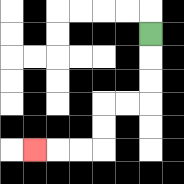{'start': '[6, 1]', 'end': '[1, 6]', 'path_directions': 'D,D,D,L,L,D,D,L,L,L', 'path_coordinates': '[[6, 1], [6, 2], [6, 3], [6, 4], [5, 4], [4, 4], [4, 5], [4, 6], [3, 6], [2, 6], [1, 6]]'}